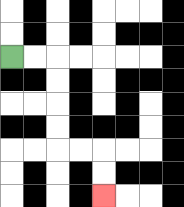{'start': '[0, 2]', 'end': '[4, 8]', 'path_directions': 'R,R,D,D,D,D,R,R,D,D', 'path_coordinates': '[[0, 2], [1, 2], [2, 2], [2, 3], [2, 4], [2, 5], [2, 6], [3, 6], [4, 6], [4, 7], [4, 8]]'}